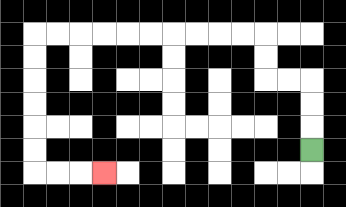{'start': '[13, 6]', 'end': '[4, 7]', 'path_directions': 'U,U,U,L,L,U,U,L,L,L,L,L,L,L,L,L,L,D,D,D,D,D,D,R,R,R', 'path_coordinates': '[[13, 6], [13, 5], [13, 4], [13, 3], [12, 3], [11, 3], [11, 2], [11, 1], [10, 1], [9, 1], [8, 1], [7, 1], [6, 1], [5, 1], [4, 1], [3, 1], [2, 1], [1, 1], [1, 2], [1, 3], [1, 4], [1, 5], [1, 6], [1, 7], [2, 7], [3, 7], [4, 7]]'}